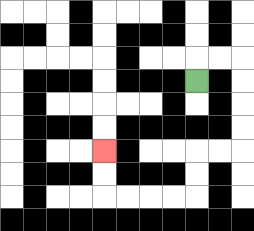{'start': '[8, 3]', 'end': '[4, 6]', 'path_directions': 'U,R,R,D,D,D,D,L,L,D,D,L,L,L,L,U,U', 'path_coordinates': '[[8, 3], [8, 2], [9, 2], [10, 2], [10, 3], [10, 4], [10, 5], [10, 6], [9, 6], [8, 6], [8, 7], [8, 8], [7, 8], [6, 8], [5, 8], [4, 8], [4, 7], [4, 6]]'}